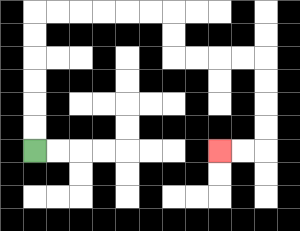{'start': '[1, 6]', 'end': '[9, 6]', 'path_directions': 'U,U,U,U,U,U,R,R,R,R,R,R,D,D,R,R,R,R,D,D,D,D,L,L', 'path_coordinates': '[[1, 6], [1, 5], [1, 4], [1, 3], [1, 2], [1, 1], [1, 0], [2, 0], [3, 0], [4, 0], [5, 0], [6, 0], [7, 0], [7, 1], [7, 2], [8, 2], [9, 2], [10, 2], [11, 2], [11, 3], [11, 4], [11, 5], [11, 6], [10, 6], [9, 6]]'}